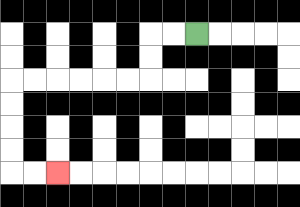{'start': '[8, 1]', 'end': '[2, 7]', 'path_directions': 'L,L,D,D,L,L,L,L,L,L,D,D,D,D,R,R', 'path_coordinates': '[[8, 1], [7, 1], [6, 1], [6, 2], [6, 3], [5, 3], [4, 3], [3, 3], [2, 3], [1, 3], [0, 3], [0, 4], [0, 5], [0, 6], [0, 7], [1, 7], [2, 7]]'}